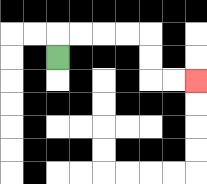{'start': '[2, 2]', 'end': '[8, 3]', 'path_directions': 'U,R,R,R,R,D,D,R,R', 'path_coordinates': '[[2, 2], [2, 1], [3, 1], [4, 1], [5, 1], [6, 1], [6, 2], [6, 3], [7, 3], [8, 3]]'}